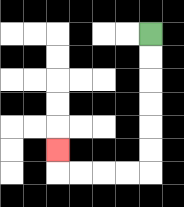{'start': '[6, 1]', 'end': '[2, 6]', 'path_directions': 'D,D,D,D,D,D,L,L,L,L,U', 'path_coordinates': '[[6, 1], [6, 2], [6, 3], [6, 4], [6, 5], [6, 6], [6, 7], [5, 7], [4, 7], [3, 7], [2, 7], [2, 6]]'}